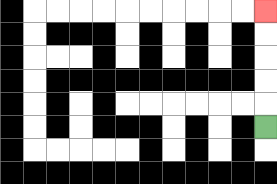{'start': '[11, 5]', 'end': '[11, 0]', 'path_directions': 'U,U,U,U,U', 'path_coordinates': '[[11, 5], [11, 4], [11, 3], [11, 2], [11, 1], [11, 0]]'}